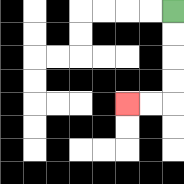{'start': '[7, 0]', 'end': '[5, 4]', 'path_directions': 'D,D,D,D,L,L', 'path_coordinates': '[[7, 0], [7, 1], [7, 2], [7, 3], [7, 4], [6, 4], [5, 4]]'}